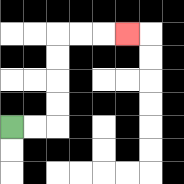{'start': '[0, 5]', 'end': '[5, 1]', 'path_directions': 'R,R,U,U,U,U,R,R,R', 'path_coordinates': '[[0, 5], [1, 5], [2, 5], [2, 4], [2, 3], [2, 2], [2, 1], [3, 1], [4, 1], [5, 1]]'}